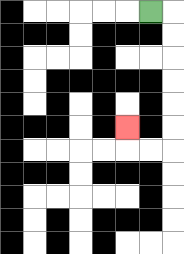{'start': '[6, 0]', 'end': '[5, 5]', 'path_directions': 'R,D,D,D,D,D,D,L,L,U', 'path_coordinates': '[[6, 0], [7, 0], [7, 1], [7, 2], [7, 3], [7, 4], [7, 5], [7, 6], [6, 6], [5, 6], [5, 5]]'}